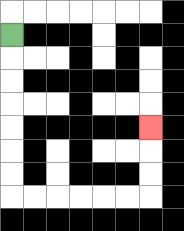{'start': '[0, 1]', 'end': '[6, 5]', 'path_directions': 'D,D,D,D,D,D,D,R,R,R,R,R,R,U,U,U', 'path_coordinates': '[[0, 1], [0, 2], [0, 3], [0, 4], [0, 5], [0, 6], [0, 7], [0, 8], [1, 8], [2, 8], [3, 8], [4, 8], [5, 8], [6, 8], [6, 7], [6, 6], [6, 5]]'}